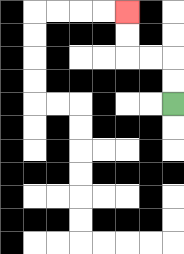{'start': '[7, 4]', 'end': '[5, 0]', 'path_directions': 'U,U,L,L,U,U', 'path_coordinates': '[[7, 4], [7, 3], [7, 2], [6, 2], [5, 2], [5, 1], [5, 0]]'}